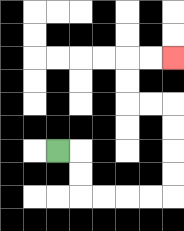{'start': '[2, 6]', 'end': '[7, 2]', 'path_directions': 'R,D,D,R,R,R,R,U,U,U,U,L,L,U,U,R,R', 'path_coordinates': '[[2, 6], [3, 6], [3, 7], [3, 8], [4, 8], [5, 8], [6, 8], [7, 8], [7, 7], [7, 6], [7, 5], [7, 4], [6, 4], [5, 4], [5, 3], [5, 2], [6, 2], [7, 2]]'}